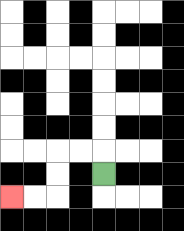{'start': '[4, 7]', 'end': '[0, 8]', 'path_directions': 'U,L,L,D,D,L,L', 'path_coordinates': '[[4, 7], [4, 6], [3, 6], [2, 6], [2, 7], [2, 8], [1, 8], [0, 8]]'}